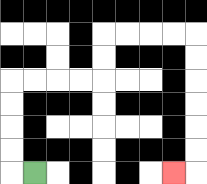{'start': '[1, 7]', 'end': '[7, 7]', 'path_directions': 'L,U,U,U,U,R,R,R,R,U,U,R,R,R,R,D,D,D,D,D,D,L', 'path_coordinates': '[[1, 7], [0, 7], [0, 6], [0, 5], [0, 4], [0, 3], [1, 3], [2, 3], [3, 3], [4, 3], [4, 2], [4, 1], [5, 1], [6, 1], [7, 1], [8, 1], [8, 2], [8, 3], [8, 4], [8, 5], [8, 6], [8, 7], [7, 7]]'}